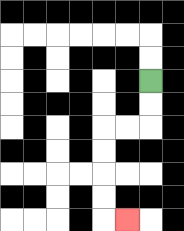{'start': '[6, 3]', 'end': '[5, 9]', 'path_directions': 'D,D,L,L,D,D,D,D,R', 'path_coordinates': '[[6, 3], [6, 4], [6, 5], [5, 5], [4, 5], [4, 6], [4, 7], [4, 8], [4, 9], [5, 9]]'}